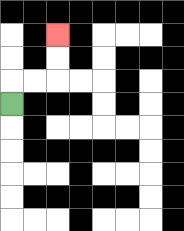{'start': '[0, 4]', 'end': '[2, 1]', 'path_directions': 'U,R,R,U,U', 'path_coordinates': '[[0, 4], [0, 3], [1, 3], [2, 3], [2, 2], [2, 1]]'}